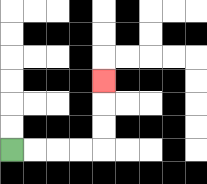{'start': '[0, 6]', 'end': '[4, 3]', 'path_directions': 'R,R,R,R,U,U,U', 'path_coordinates': '[[0, 6], [1, 6], [2, 6], [3, 6], [4, 6], [4, 5], [4, 4], [4, 3]]'}